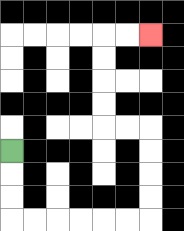{'start': '[0, 6]', 'end': '[6, 1]', 'path_directions': 'D,D,D,R,R,R,R,R,R,U,U,U,U,L,L,U,U,U,U,R,R', 'path_coordinates': '[[0, 6], [0, 7], [0, 8], [0, 9], [1, 9], [2, 9], [3, 9], [4, 9], [5, 9], [6, 9], [6, 8], [6, 7], [6, 6], [6, 5], [5, 5], [4, 5], [4, 4], [4, 3], [4, 2], [4, 1], [5, 1], [6, 1]]'}